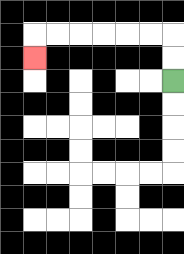{'start': '[7, 3]', 'end': '[1, 2]', 'path_directions': 'U,U,L,L,L,L,L,L,D', 'path_coordinates': '[[7, 3], [7, 2], [7, 1], [6, 1], [5, 1], [4, 1], [3, 1], [2, 1], [1, 1], [1, 2]]'}